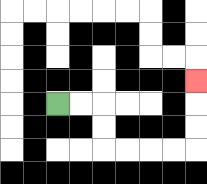{'start': '[2, 4]', 'end': '[8, 3]', 'path_directions': 'R,R,D,D,R,R,R,R,U,U,U', 'path_coordinates': '[[2, 4], [3, 4], [4, 4], [4, 5], [4, 6], [5, 6], [6, 6], [7, 6], [8, 6], [8, 5], [8, 4], [8, 3]]'}